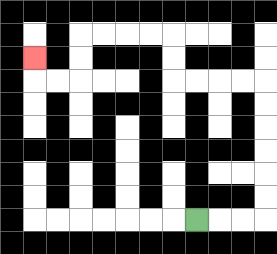{'start': '[8, 9]', 'end': '[1, 2]', 'path_directions': 'R,R,R,U,U,U,U,U,U,L,L,L,L,U,U,L,L,L,L,D,D,L,L,U', 'path_coordinates': '[[8, 9], [9, 9], [10, 9], [11, 9], [11, 8], [11, 7], [11, 6], [11, 5], [11, 4], [11, 3], [10, 3], [9, 3], [8, 3], [7, 3], [7, 2], [7, 1], [6, 1], [5, 1], [4, 1], [3, 1], [3, 2], [3, 3], [2, 3], [1, 3], [1, 2]]'}